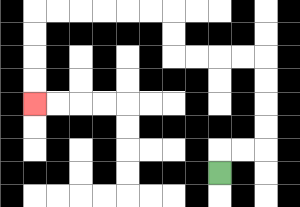{'start': '[9, 7]', 'end': '[1, 4]', 'path_directions': 'U,R,R,U,U,U,U,L,L,L,L,U,U,L,L,L,L,L,L,D,D,D,D', 'path_coordinates': '[[9, 7], [9, 6], [10, 6], [11, 6], [11, 5], [11, 4], [11, 3], [11, 2], [10, 2], [9, 2], [8, 2], [7, 2], [7, 1], [7, 0], [6, 0], [5, 0], [4, 0], [3, 0], [2, 0], [1, 0], [1, 1], [1, 2], [1, 3], [1, 4]]'}